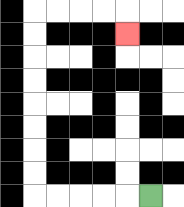{'start': '[6, 8]', 'end': '[5, 1]', 'path_directions': 'L,L,L,L,L,U,U,U,U,U,U,U,U,R,R,R,R,D', 'path_coordinates': '[[6, 8], [5, 8], [4, 8], [3, 8], [2, 8], [1, 8], [1, 7], [1, 6], [1, 5], [1, 4], [1, 3], [1, 2], [1, 1], [1, 0], [2, 0], [3, 0], [4, 0], [5, 0], [5, 1]]'}